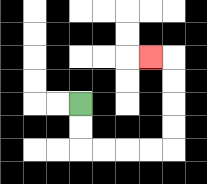{'start': '[3, 4]', 'end': '[6, 2]', 'path_directions': 'D,D,R,R,R,R,U,U,U,U,L', 'path_coordinates': '[[3, 4], [3, 5], [3, 6], [4, 6], [5, 6], [6, 6], [7, 6], [7, 5], [7, 4], [7, 3], [7, 2], [6, 2]]'}